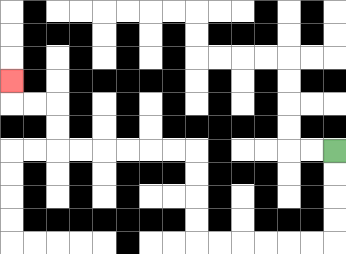{'start': '[14, 6]', 'end': '[0, 3]', 'path_directions': 'D,D,D,D,L,L,L,L,L,L,U,U,U,U,L,L,L,L,L,L,U,U,L,L,U', 'path_coordinates': '[[14, 6], [14, 7], [14, 8], [14, 9], [14, 10], [13, 10], [12, 10], [11, 10], [10, 10], [9, 10], [8, 10], [8, 9], [8, 8], [8, 7], [8, 6], [7, 6], [6, 6], [5, 6], [4, 6], [3, 6], [2, 6], [2, 5], [2, 4], [1, 4], [0, 4], [0, 3]]'}